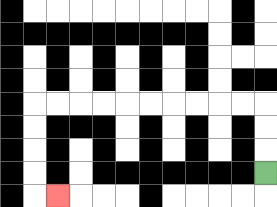{'start': '[11, 7]', 'end': '[2, 8]', 'path_directions': 'U,U,U,L,L,L,L,L,L,L,L,L,L,D,D,D,D,R', 'path_coordinates': '[[11, 7], [11, 6], [11, 5], [11, 4], [10, 4], [9, 4], [8, 4], [7, 4], [6, 4], [5, 4], [4, 4], [3, 4], [2, 4], [1, 4], [1, 5], [1, 6], [1, 7], [1, 8], [2, 8]]'}